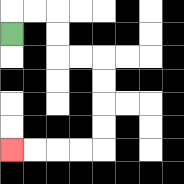{'start': '[0, 1]', 'end': '[0, 6]', 'path_directions': 'U,R,R,D,D,R,R,D,D,D,D,L,L,L,L', 'path_coordinates': '[[0, 1], [0, 0], [1, 0], [2, 0], [2, 1], [2, 2], [3, 2], [4, 2], [4, 3], [4, 4], [4, 5], [4, 6], [3, 6], [2, 6], [1, 6], [0, 6]]'}